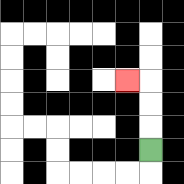{'start': '[6, 6]', 'end': '[5, 3]', 'path_directions': 'U,U,U,L', 'path_coordinates': '[[6, 6], [6, 5], [6, 4], [6, 3], [5, 3]]'}